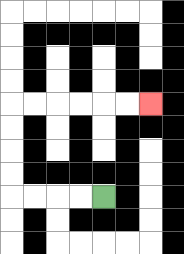{'start': '[4, 8]', 'end': '[6, 4]', 'path_directions': 'L,L,L,L,U,U,U,U,R,R,R,R,R,R', 'path_coordinates': '[[4, 8], [3, 8], [2, 8], [1, 8], [0, 8], [0, 7], [0, 6], [0, 5], [0, 4], [1, 4], [2, 4], [3, 4], [4, 4], [5, 4], [6, 4]]'}